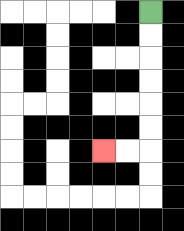{'start': '[6, 0]', 'end': '[4, 6]', 'path_directions': 'D,D,D,D,D,D,L,L', 'path_coordinates': '[[6, 0], [6, 1], [6, 2], [6, 3], [6, 4], [6, 5], [6, 6], [5, 6], [4, 6]]'}